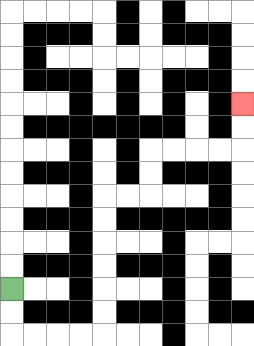{'start': '[0, 12]', 'end': '[10, 4]', 'path_directions': 'D,D,R,R,R,R,U,U,U,U,U,U,R,R,U,U,R,R,R,R,U,U', 'path_coordinates': '[[0, 12], [0, 13], [0, 14], [1, 14], [2, 14], [3, 14], [4, 14], [4, 13], [4, 12], [4, 11], [4, 10], [4, 9], [4, 8], [5, 8], [6, 8], [6, 7], [6, 6], [7, 6], [8, 6], [9, 6], [10, 6], [10, 5], [10, 4]]'}